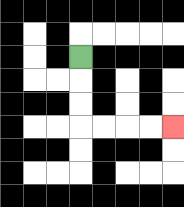{'start': '[3, 2]', 'end': '[7, 5]', 'path_directions': 'D,D,D,R,R,R,R', 'path_coordinates': '[[3, 2], [3, 3], [3, 4], [3, 5], [4, 5], [5, 5], [6, 5], [7, 5]]'}